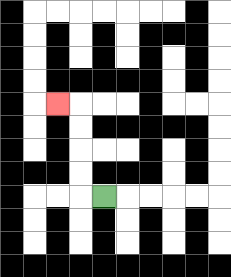{'start': '[4, 8]', 'end': '[2, 4]', 'path_directions': 'L,U,U,U,U,L', 'path_coordinates': '[[4, 8], [3, 8], [3, 7], [3, 6], [3, 5], [3, 4], [2, 4]]'}